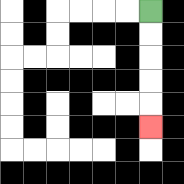{'start': '[6, 0]', 'end': '[6, 5]', 'path_directions': 'D,D,D,D,D', 'path_coordinates': '[[6, 0], [6, 1], [6, 2], [6, 3], [6, 4], [6, 5]]'}